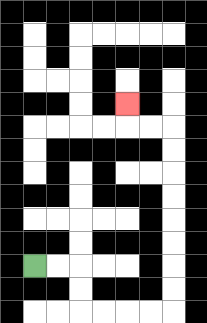{'start': '[1, 11]', 'end': '[5, 4]', 'path_directions': 'R,R,D,D,R,R,R,R,U,U,U,U,U,U,U,U,L,L,U', 'path_coordinates': '[[1, 11], [2, 11], [3, 11], [3, 12], [3, 13], [4, 13], [5, 13], [6, 13], [7, 13], [7, 12], [7, 11], [7, 10], [7, 9], [7, 8], [7, 7], [7, 6], [7, 5], [6, 5], [5, 5], [5, 4]]'}